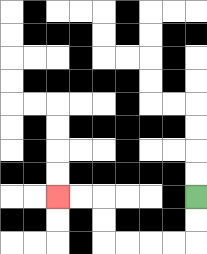{'start': '[8, 8]', 'end': '[2, 8]', 'path_directions': 'D,D,L,L,L,L,U,U,L,L', 'path_coordinates': '[[8, 8], [8, 9], [8, 10], [7, 10], [6, 10], [5, 10], [4, 10], [4, 9], [4, 8], [3, 8], [2, 8]]'}